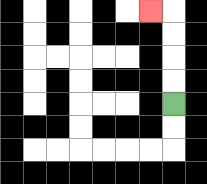{'start': '[7, 4]', 'end': '[6, 0]', 'path_directions': 'U,U,U,U,L', 'path_coordinates': '[[7, 4], [7, 3], [7, 2], [7, 1], [7, 0], [6, 0]]'}